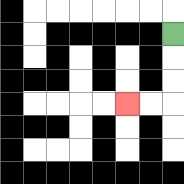{'start': '[7, 1]', 'end': '[5, 4]', 'path_directions': 'D,D,D,L,L', 'path_coordinates': '[[7, 1], [7, 2], [7, 3], [7, 4], [6, 4], [5, 4]]'}